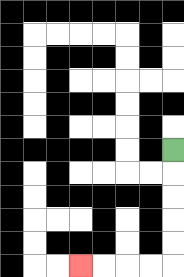{'start': '[7, 6]', 'end': '[3, 11]', 'path_directions': 'D,D,D,D,D,L,L,L,L', 'path_coordinates': '[[7, 6], [7, 7], [7, 8], [7, 9], [7, 10], [7, 11], [6, 11], [5, 11], [4, 11], [3, 11]]'}